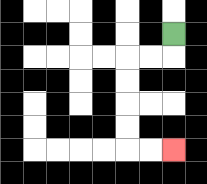{'start': '[7, 1]', 'end': '[7, 6]', 'path_directions': 'D,L,L,D,D,D,D,R,R', 'path_coordinates': '[[7, 1], [7, 2], [6, 2], [5, 2], [5, 3], [5, 4], [5, 5], [5, 6], [6, 6], [7, 6]]'}